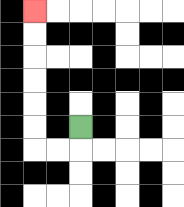{'start': '[3, 5]', 'end': '[1, 0]', 'path_directions': 'D,L,L,U,U,U,U,U,U', 'path_coordinates': '[[3, 5], [3, 6], [2, 6], [1, 6], [1, 5], [1, 4], [1, 3], [1, 2], [1, 1], [1, 0]]'}